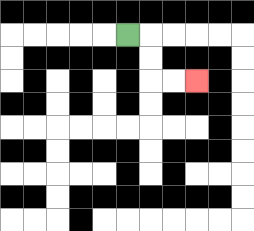{'start': '[5, 1]', 'end': '[8, 3]', 'path_directions': 'R,D,D,R,R', 'path_coordinates': '[[5, 1], [6, 1], [6, 2], [6, 3], [7, 3], [8, 3]]'}